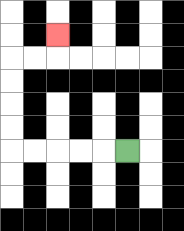{'start': '[5, 6]', 'end': '[2, 1]', 'path_directions': 'L,L,L,L,L,U,U,U,U,R,R,U', 'path_coordinates': '[[5, 6], [4, 6], [3, 6], [2, 6], [1, 6], [0, 6], [0, 5], [0, 4], [0, 3], [0, 2], [1, 2], [2, 2], [2, 1]]'}